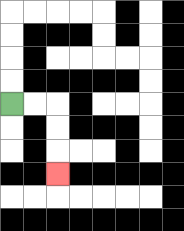{'start': '[0, 4]', 'end': '[2, 7]', 'path_directions': 'R,R,D,D,D', 'path_coordinates': '[[0, 4], [1, 4], [2, 4], [2, 5], [2, 6], [2, 7]]'}